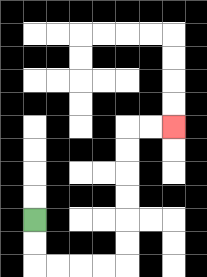{'start': '[1, 9]', 'end': '[7, 5]', 'path_directions': 'D,D,R,R,R,R,U,U,U,U,U,U,R,R', 'path_coordinates': '[[1, 9], [1, 10], [1, 11], [2, 11], [3, 11], [4, 11], [5, 11], [5, 10], [5, 9], [5, 8], [5, 7], [5, 6], [5, 5], [6, 5], [7, 5]]'}